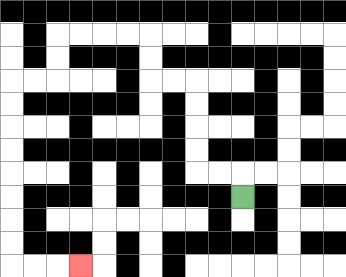{'start': '[10, 8]', 'end': '[3, 11]', 'path_directions': 'U,L,L,U,U,U,U,L,L,U,U,L,L,L,L,D,D,L,L,D,D,D,D,D,D,D,D,R,R,R', 'path_coordinates': '[[10, 8], [10, 7], [9, 7], [8, 7], [8, 6], [8, 5], [8, 4], [8, 3], [7, 3], [6, 3], [6, 2], [6, 1], [5, 1], [4, 1], [3, 1], [2, 1], [2, 2], [2, 3], [1, 3], [0, 3], [0, 4], [0, 5], [0, 6], [0, 7], [0, 8], [0, 9], [0, 10], [0, 11], [1, 11], [2, 11], [3, 11]]'}